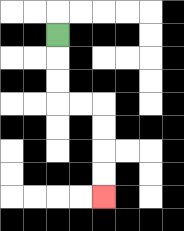{'start': '[2, 1]', 'end': '[4, 8]', 'path_directions': 'D,D,D,R,R,D,D,D,D', 'path_coordinates': '[[2, 1], [2, 2], [2, 3], [2, 4], [3, 4], [4, 4], [4, 5], [4, 6], [4, 7], [4, 8]]'}